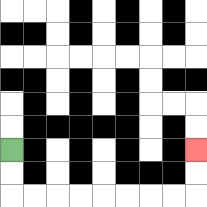{'start': '[0, 6]', 'end': '[8, 6]', 'path_directions': 'D,D,R,R,R,R,R,R,R,R,U,U', 'path_coordinates': '[[0, 6], [0, 7], [0, 8], [1, 8], [2, 8], [3, 8], [4, 8], [5, 8], [6, 8], [7, 8], [8, 8], [8, 7], [8, 6]]'}